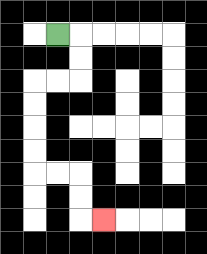{'start': '[2, 1]', 'end': '[4, 9]', 'path_directions': 'R,D,D,L,L,D,D,D,D,R,R,D,D,R', 'path_coordinates': '[[2, 1], [3, 1], [3, 2], [3, 3], [2, 3], [1, 3], [1, 4], [1, 5], [1, 6], [1, 7], [2, 7], [3, 7], [3, 8], [3, 9], [4, 9]]'}